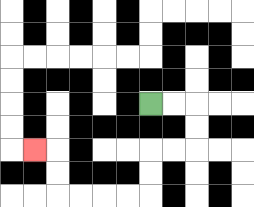{'start': '[6, 4]', 'end': '[1, 6]', 'path_directions': 'R,R,D,D,L,L,D,D,L,L,L,L,U,U,L', 'path_coordinates': '[[6, 4], [7, 4], [8, 4], [8, 5], [8, 6], [7, 6], [6, 6], [6, 7], [6, 8], [5, 8], [4, 8], [3, 8], [2, 8], [2, 7], [2, 6], [1, 6]]'}